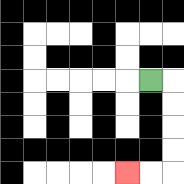{'start': '[6, 3]', 'end': '[5, 7]', 'path_directions': 'R,D,D,D,D,L,L', 'path_coordinates': '[[6, 3], [7, 3], [7, 4], [7, 5], [7, 6], [7, 7], [6, 7], [5, 7]]'}